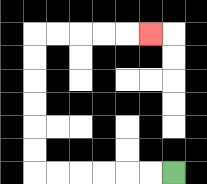{'start': '[7, 7]', 'end': '[6, 1]', 'path_directions': 'L,L,L,L,L,L,U,U,U,U,U,U,R,R,R,R,R', 'path_coordinates': '[[7, 7], [6, 7], [5, 7], [4, 7], [3, 7], [2, 7], [1, 7], [1, 6], [1, 5], [1, 4], [1, 3], [1, 2], [1, 1], [2, 1], [3, 1], [4, 1], [5, 1], [6, 1]]'}